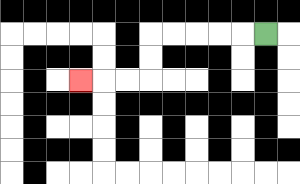{'start': '[11, 1]', 'end': '[3, 3]', 'path_directions': 'L,L,L,L,L,D,D,L,L,L', 'path_coordinates': '[[11, 1], [10, 1], [9, 1], [8, 1], [7, 1], [6, 1], [6, 2], [6, 3], [5, 3], [4, 3], [3, 3]]'}